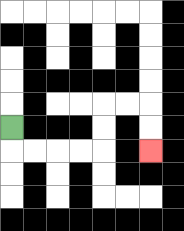{'start': '[0, 5]', 'end': '[6, 6]', 'path_directions': 'D,R,R,R,R,U,U,R,R,D,D', 'path_coordinates': '[[0, 5], [0, 6], [1, 6], [2, 6], [3, 6], [4, 6], [4, 5], [4, 4], [5, 4], [6, 4], [6, 5], [6, 6]]'}